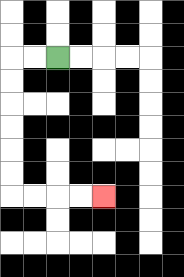{'start': '[2, 2]', 'end': '[4, 8]', 'path_directions': 'L,L,D,D,D,D,D,D,R,R,R,R', 'path_coordinates': '[[2, 2], [1, 2], [0, 2], [0, 3], [0, 4], [0, 5], [0, 6], [0, 7], [0, 8], [1, 8], [2, 8], [3, 8], [4, 8]]'}